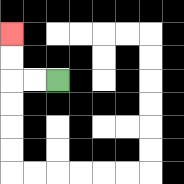{'start': '[2, 3]', 'end': '[0, 1]', 'path_directions': 'L,L,U,U', 'path_coordinates': '[[2, 3], [1, 3], [0, 3], [0, 2], [0, 1]]'}